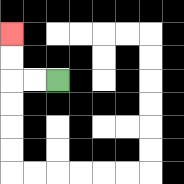{'start': '[2, 3]', 'end': '[0, 1]', 'path_directions': 'L,L,U,U', 'path_coordinates': '[[2, 3], [1, 3], [0, 3], [0, 2], [0, 1]]'}